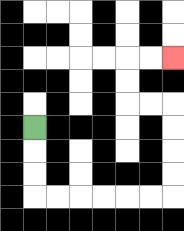{'start': '[1, 5]', 'end': '[7, 2]', 'path_directions': 'D,D,D,R,R,R,R,R,R,U,U,U,U,L,L,U,U,R,R', 'path_coordinates': '[[1, 5], [1, 6], [1, 7], [1, 8], [2, 8], [3, 8], [4, 8], [5, 8], [6, 8], [7, 8], [7, 7], [7, 6], [7, 5], [7, 4], [6, 4], [5, 4], [5, 3], [5, 2], [6, 2], [7, 2]]'}